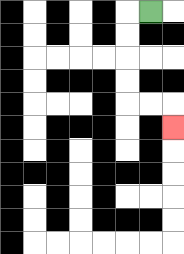{'start': '[6, 0]', 'end': '[7, 5]', 'path_directions': 'L,D,D,D,D,R,R,D', 'path_coordinates': '[[6, 0], [5, 0], [5, 1], [5, 2], [5, 3], [5, 4], [6, 4], [7, 4], [7, 5]]'}